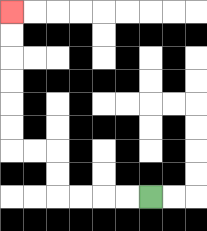{'start': '[6, 8]', 'end': '[0, 0]', 'path_directions': 'L,L,L,L,U,U,L,L,U,U,U,U,U,U', 'path_coordinates': '[[6, 8], [5, 8], [4, 8], [3, 8], [2, 8], [2, 7], [2, 6], [1, 6], [0, 6], [0, 5], [0, 4], [0, 3], [0, 2], [0, 1], [0, 0]]'}